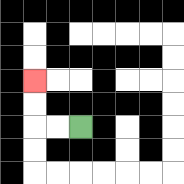{'start': '[3, 5]', 'end': '[1, 3]', 'path_directions': 'L,L,U,U', 'path_coordinates': '[[3, 5], [2, 5], [1, 5], [1, 4], [1, 3]]'}